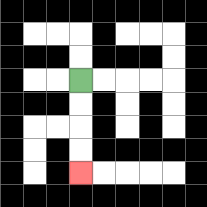{'start': '[3, 3]', 'end': '[3, 7]', 'path_directions': 'D,D,D,D', 'path_coordinates': '[[3, 3], [3, 4], [3, 5], [3, 6], [3, 7]]'}